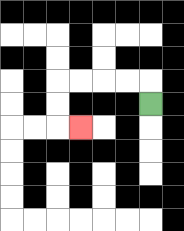{'start': '[6, 4]', 'end': '[3, 5]', 'path_directions': 'U,L,L,L,L,D,D,R', 'path_coordinates': '[[6, 4], [6, 3], [5, 3], [4, 3], [3, 3], [2, 3], [2, 4], [2, 5], [3, 5]]'}